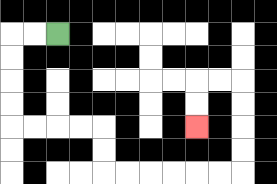{'start': '[2, 1]', 'end': '[8, 5]', 'path_directions': 'L,L,D,D,D,D,R,R,R,R,D,D,R,R,R,R,R,R,U,U,U,U,L,L,D,D', 'path_coordinates': '[[2, 1], [1, 1], [0, 1], [0, 2], [0, 3], [0, 4], [0, 5], [1, 5], [2, 5], [3, 5], [4, 5], [4, 6], [4, 7], [5, 7], [6, 7], [7, 7], [8, 7], [9, 7], [10, 7], [10, 6], [10, 5], [10, 4], [10, 3], [9, 3], [8, 3], [8, 4], [8, 5]]'}